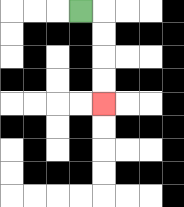{'start': '[3, 0]', 'end': '[4, 4]', 'path_directions': 'R,D,D,D,D', 'path_coordinates': '[[3, 0], [4, 0], [4, 1], [4, 2], [4, 3], [4, 4]]'}